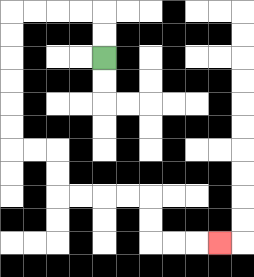{'start': '[4, 2]', 'end': '[9, 10]', 'path_directions': 'U,U,L,L,L,L,D,D,D,D,D,D,R,R,D,D,R,R,R,R,D,D,R,R,R', 'path_coordinates': '[[4, 2], [4, 1], [4, 0], [3, 0], [2, 0], [1, 0], [0, 0], [0, 1], [0, 2], [0, 3], [0, 4], [0, 5], [0, 6], [1, 6], [2, 6], [2, 7], [2, 8], [3, 8], [4, 8], [5, 8], [6, 8], [6, 9], [6, 10], [7, 10], [8, 10], [9, 10]]'}